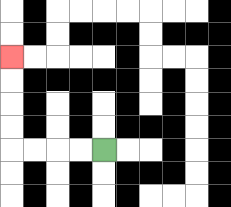{'start': '[4, 6]', 'end': '[0, 2]', 'path_directions': 'L,L,L,L,U,U,U,U', 'path_coordinates': '[[4, 6], [3, 6], [2, 6], [1, 6], [0, 6], [0, 5], [0, 4], [0, 3], [0, 2]]'}